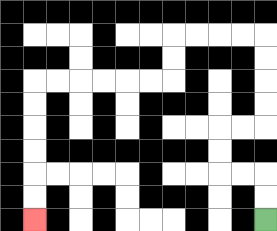{'start': '[11, 9]', 'end': '[1, 9]', 'path_directions': 'U,U,L,L,U,U,R,R,U,U,U,U,L,L,L,L,D,D,L,L,L,L,L,L,D,D,D,D,D,D', 'path_coordinates': '[[11, 9], [11, 8], [11, 7], [10, 7], [9, 7], [9, 6], [9, 5], [10, 5], [11, 5], [11, 4], [11, 3], [11, 2], [11, 1], [10, 1], [9, 1], [8, 1], [7, 1], [7, 2], [7, 3], [6, 3], [5, 3], [4, 3], [3, 3], [2, 3], [1, 3], [1, 4], [1, 5], [1, 6], [1, 7], [1, 8], [1, 9]]'}